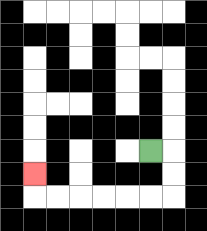{'start': '[6, 6]', 'end': '[1, 7]', 'path_directions': 'R,D,D,L,L,L,L,L,L,U', 'path_coordinates': '[[6, 6], [7, 6], [7, 7], [7, 8], [6, 8], [5, 8], [4, 8], [3, 8], [2, 8], [1, 8], [1, 7]]'}